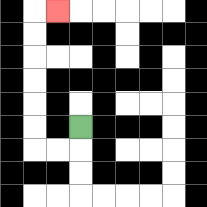{'start': '[3, 5]', 'end': '[2, 0]', 'path_directions': 'D,L,L,U,U,U,U,U,U,R', 'path_coordinates': '[[3, 5], [3, 6], [2, 6], [1, 6], [1, 5], [1, 4], [1, 3], [1, 2], [1, 1], [1, 0], [2, 0]]'}